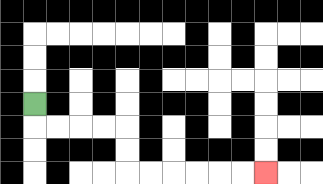{'start': '[1, 4]', 'end': '[11, 7]', 'path_directions': 'D,R,R,R,R,D,D,R,R,R,R,R,R', 'path_coordinates': '[[1, 4], [1, 5], [2, 5], [3, 5], [4, 5], [5, 5], [5, 6], [5, 7], [6, 7], [7, 7], [8, 7], [9, 7], [10, 7], [11, 7]]'}